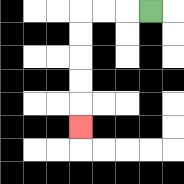{'start': '[6, 0]', 'end': '[3, 5]', 'path_directions': 'L,L,L,D,D,D,D,D', 'path_coordinates': '[[6, 0], [5, 0], [4, 0], [3, 0], [3, 1], [3, 2], [3, 3], [3, 4], [3, 5]]'}